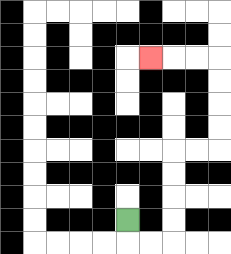{'start': '[5, 9]', 'end': '[6, 2]', 'path_directions': 'D,R,R,U,U,U,U,R,R,U,U,U,U,L,L,L', 'path_coordinates': '[[5, 9], [5, 10], [6, 10], [7, 10], [7, 9], [7, 8], [7, 7], [7, 6], [8, 6], [9, 6], [9, 5], [9, 4], [9, 3], [9, 2], [8, 2], [7, 2], [6, 2]]'}